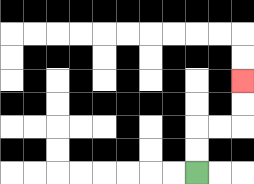{'start': '[8, 7]', 'end': '[10, 3]', 'path_directions': 'U,U,R,R,U,U', 'path_coordinates': '[[8, 7], [8, 6], [8, 5], [9, 5], [10, 5], [10, 4], [10, 3]]'}